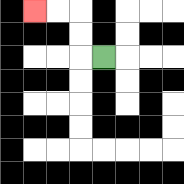{'start': '[4, 2]', 'end': '[1, 0]', 'path_directions': 'L,U,U,L,L', 'path_coordinates': '[[4, 2], [3, 2], [3, 1], [3, 0], [2, 0], [1, 0]]'}